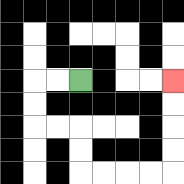{'start': '[3, 3]', 'end': '[7, 3]', 'path_directions': 'L,L,D,D,R,R,D,D,R,R,R,R,U,U,U,U', 'path_coordinates': '[[3, 3], [2, 3], [1, 3], [1, 4], [1, 5], [2, 5], [3, 5], [3, 6], [3, 7], [4, 7], [5, 7], [6, 7], [7, 7], [7, 6], [7, 5], [7, 4], [7, 3]]'}